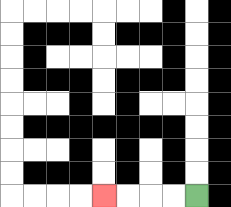{'start': '[8, 8]', 'end': '[4, 8]', 'path_directions': 'L,L,L,L', 'path_coordinates': '[[8, 8], [7, 8], [6, 8], [5, 8], [4, 8]]'}